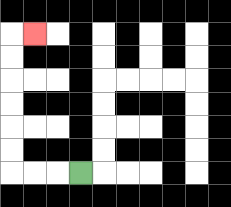{'start': '[3, 7]', 'end': '[1, 1]', 'path_directions': 'L,L,L,U,U,U,U,U,U,R', 'path_coordinates': '[[3, 7], [2, 7], [1, 7], [0, 7], [0, 6], [0, 5], [0, 4], [0, 3], [0, 2], [0, 1], [1, 1]]'}